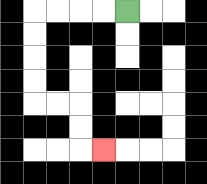{'start': '[5, 0]', 'end': '[4, 6]', 'path_directions': 'L,L,L,L,D,D,D,D,R,R,D,D,R', 'path_coordinates': '[[5, 0], [4, 0], [3, 0], [2, 0], [1, 0], [1, 1], [1, 2], [1, 3], [1, 4], [2, 4], [3, 4], [3, 5], [3, 6], [4, 6]]'}